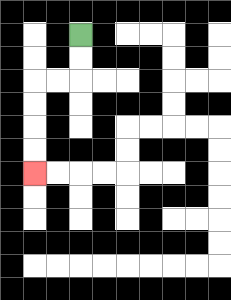{'start': '[3, 1]', 'end': '[1, 7]', 'path_directions': 'D,D,L,L,D,D,D,D', 'path_coordinates': '[[3, 1], [3, 2], [3, 3], [2, 3], [1, 3], [1, 4], [1, 5], [1, 6], [1, 7]]'}